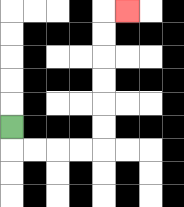{'start': '[0, 5]', 'end': '[5, 0]', 'path_directions': 'D,R,R,R,R,U,U,U,U,U,U,R', 'path_coordinates': '[[0, 5], [0, 6], [1, 6], [2, 6], [3, 6], [4, 6], [4, 5], [4, 4], [4, 3], [4, 2], [4, 1], [4, 0], [5, 0]]'}